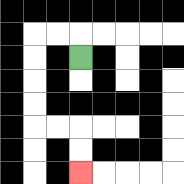{'start': '[3, 2]', 'end': '[3, 7]', 'path_directions': 'U,L,L,D,D,D,D,R,R,D,D', 'path_coordinates': '[[3, 2], [3, 1], [2, 1], [1, 1], [1, 2], [1, 3], [1, 4], [1, 5], [2, 5], [3, 5], [3, 6], [3, 7]]'}